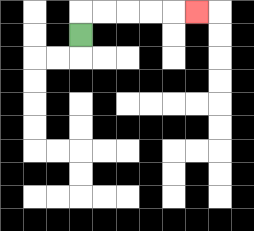{'start': '[3, 1]', 'end': '[8, 0]', 'path_directions': 'U,R,R,R,R,R', 'path_coordinates': '[[3, 1], [3, 0], [4, 0], [5, 0], [6, 0], [7, 0], [8, 0]]'}